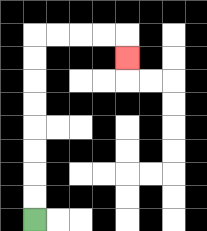{'start': '[1, 9]', 'end': '[5, 2]', 'path_directions': 'U,U,U,U,U,U,U,U,R,R,R,R,D', 'path_coordinates': '[[1, 9], [1, 8], [1, 7], [1, 6], [1, 5], [1, 4], [1, 3], [1, 2], [1, 1], [2, 1], [3, 1], [4, 1], [5, 1], [5, 2]]'}